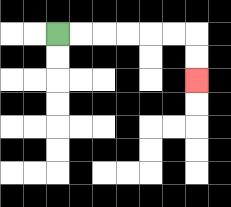{'start': '[2, 1]', 'end': '[8, 3]', 'path_directions': 'R,R,R,R,R,R,D,D', 'path_coordinates': '[[2, 1], [3, 1], [4, 1], [5, 1], [6, 1], [7, 1], [8, 1], [8, 2], [8, 3]]'}